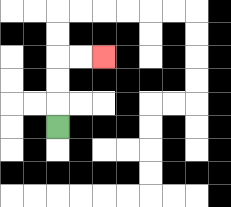{'start': '[2, 5]', 'end': '[4, 2]', 'path_directions': 'U,U,U,R,R', 'path_coordinates': '[[2, 5], [2, 4], [2, 3], [2, 2], [3, 2], [4, 2]]'}